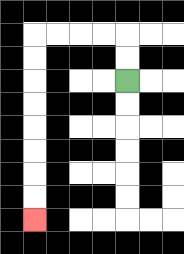{'start': '[5, 3]', 'end': '[1, 9]', 'path_directions': 'U,U,L,L,L,L,D,D,D,D,D,D,D,D', 'path_coordinates': '[[5, 3], [5, 2], [5, 1], [4, 1], [3, 1], [2, 1], [1, 1], [1, 2], [1, 3], [1, 4], [1, 5], [1, 6], [1, 7], [1, 8], [1, 9]]'}